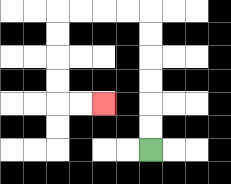{'start': '[6, 6]', 'end': '[4, 4]', 'path_directions': 'U,U,U,U,U,U,L,L,L,L,D,D,D,D,R,R', 'path_coordinates': '[[6, 6], [6, 5], [6, 4], [6, 3], [6, 2], [6, 1], [6, 0], [5, 0], [4, 0], [3, 0], [2, 0], [2, 1], [2, 2], [2, 3], [2, 4], [3, 4], [4, 4]]'}